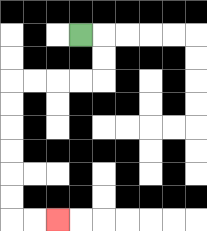{'start': '[3, 1]', 'end': '[2, 9]', 'path_directions': 'R,D,D,L,L,L,L,D,D,D,D,D,D,R,R', 'path_coordinates': '[[3, 1], [4, 1], [4, 2], [4, 3], [3, 3], [2, 3], [1, 3], [0, 3], [0, 4], [0, 5], [0, 6], [0, 7], [0, 8], [0, 9], [1, 9], [2, 9]]'}